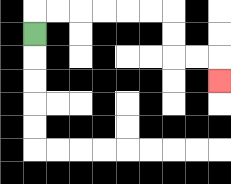{'start': '[1, 1]', 'end': '[9, 3]', 'path_directions': 'U,R,R,R,R,R,R,D,D,R,R,D', 'path_coordinates': '[[1, 1], [1, 0], [2, 0], [3, 0], [4, 0], [5, 0], [6, 0], [7, 0], [7, 1], [7, 2], [8, 2], [9, 2], [9, 3]]'}